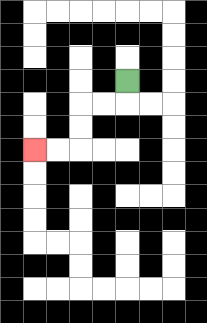{'start': '[5, 3]', 'end': '[1, 6]', 'path_directions': 'D,L,L,D,D,L,L', 'path_coordinates': '[[5, 3], [5, 4], [4, 4], [3, 4], [3, 5], [3, 6], [2, 6], [1, 6]]'}